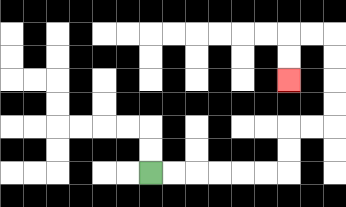{'start': '[6, 7]', 'end': '[12, 3]', 'path_directions': 'R,R,R,R,R,R,U,U,R,R,U,U,U,U,L,L,D,D', 'path_coordinates': '[[6, 7], [7, 7], [8, 7], [9, 7], [10, 7], [11, 7], [12, 7], [12, 6], [12, 5], [13, 5], [14, 5], [14, 4], [14, 3], [14, 2], [14, 1], [13, 1], [12, 1], [12, 2], [12, 3]]'}